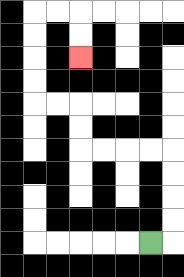{'start': '[6, 10]', 'end': '[3, 2]', 'path_directions': 'R,U,U,U,U,L,L,L,L,U,U,L,L,U,U,U,U,R,R,D,D', 'path_coordinates': '[[6, 10], [7, 10], [7, 9], [7, 8], [7, 7], [7, 6], [6, 6], [5, 6], [4, 6], [3, 6], [3, 5], [3, 4], [2, 4], [1, 4], [1, 3], [1, 2], [1, 1], [1, 0], [2, 0], [3, 0], [3, 1], [3, 2]]'}